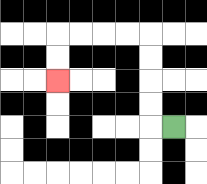{'start': '[7, 5]', 'end': '[2, 3]', 'path_directions': 'L,U,U,U,U,L,L,L,L,D,D', 'path_coordinates': '[[7, 5], [6, 5], [6, 4], [6, 3], [6, 2], [6, 1], [5, 1], [4, 1], [3, 1], [2, 1], [2, 2], [2, 3]]'}